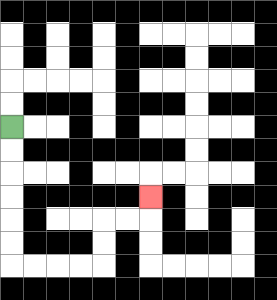{'start': '[0, 5]', 'end': '[6, 8]', 'path_directions': 'D,D,D,D,D,D,R,R,R,R,U,U,R,R,U', 'path_coordinates': '[[0, 5], [0, 6], [0, 7], [0, 8], [0, 9], [0, 10], [0, 11], [1, 11], [2, 11], [3, 11], [4, 11], [4, 10], [4, 9], [5, 9], [6, 9], [6, 8]]'}